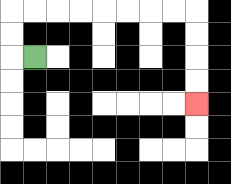{'start': '[1, 2]', 'end': '[8, 4]', 'path_directions': 'L,U,U,R,R,R,R,R,R,R,R,D,D,D,D', 'path_coordinates': '[[1, 2], [0, 2], [0, 1], [0, 0], [1, 0], [2, 0], [3, 0], [4, 0], [5, 0], [6, 0], [7, 0], [8, 0], [8, 1], [8, 2], [8, 3], [8, 4]]'}